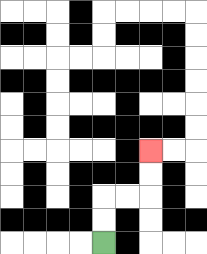{'start': '[4, 10]', 'end': '[6, 6]', 'path_directions': 'U,U,R,R,U,U', 'path_coordinates': '[[4, 10], [4, 9], [4, 8], [5, 8], [6, 8], [6, 7], [6, 6]]'}